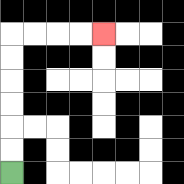{'start': '[0, 7]', 'end': '[4, 1]', 'path_directions': 'U,U,U,U,U,U,R,R,R,R', 'path_coordinates': '[[0, 7], [0, 6], [0, 5], [0, 4], [0, 3], [0, 2], [0, 1], [1, 1], [2, 1], [3, 1], [4, 1]]'}